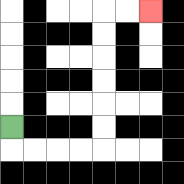{'start': '[0, 5]', 'end': '[6, 0]', 'path_directions': 'D,R,R,R,R,U,U,U,U,U,U,R,R', 'path_coordinates': '[[0, 5], [0, 6], [1, 6], [2, 6], [3, 6], [4, 6], [4, 5], [4, 4], [4, 3], [4, 2], [4, 1], [4, 0], [5, 0], [6, 0]]'}